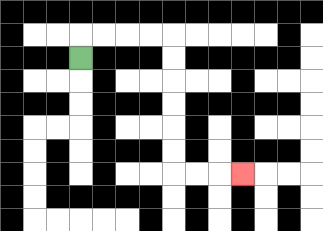{'start': '[3, 2]', 'end': '[10, 7]', 'path_directions': 'U,R,R,R,R,D,D,D,D,D,D,R,R,R', 'path_coordinates': '[[3, 2], [3, 1], [4, 1], [5, 1], [6, 1], [7, 1], [7, 2], [7, 3], [7, 4], [7, 5], [7, 6], [7, 7], [8, 7], [9, 7], [10, 7]]'}